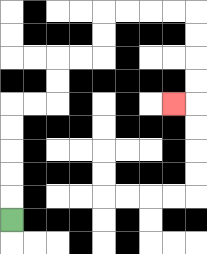{'start': '[0, 9]', 'end': '[7, 4]', 'path_directions': 'U,U,U,U,U,R,R,U,U,R,R,U,U,R,R,R,R,D,D,D,D,L', 'path_coordinates': '[[0, 9], [0, 8], [0, 7], [0, 6], [0, 5], [0, 4], [1, 4], [2, 4], [2, 3], [2, 2], [3, 2], [4, 2], [4, 1], [4, 0], [5, 0], [6, 0], [7, 0], [8, 0], [8, 1], [8, 2], [8, 3], [8, 4], [7, 4]]'}